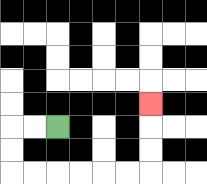{'start': '[2, 5]', 'end': '[6, 4]', 'path_directions': 'L,L,D,D,R,R,R,R,R,R,U,U,U', 'path_coordinates': '[[2, 5], [1, 5], [0, 5], [0, 6], [0, 7], [1, 7], [2, 7], [3, 7], [4, 7], [5, 7], [6, 7], [6, 6], [6, 5], [6, 4]]'}